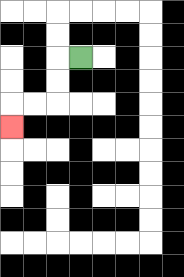{'start': '[3, 2]', 'end': '[0, 5]', 'path_directions': 'L,D,D,L,L,D', 'path_coordinates': '[[3, 2], [2, 2], [2, 3], [2, 4], [1, 4], [0, 4], [0, 5]]'}